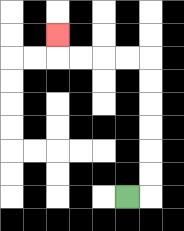{'start': '[5, 8]', 'end': '[2, 1]', 'path_directions': 'R,U,U,U,U,U,U,L,L,L,L,U', 'path_coordinates': '[[5, 8], [6, 8], [6, 7], [6, 6], [6, 5], [6, 4], [6, 3], [6, 2], [5, 2], [4, 2], [3, 2], [2, 2], [2, 1]]'}